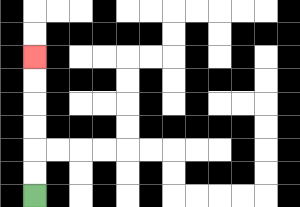{'start': '[1, 8]', 'end': '[1, 2]', 'path_directions': 'U,U,U,U,U,U', 'path_coordinates': '[[1, 8], [1, 7], [1, 6], [1, 5], [1, 4], [1, 3], [1, 2]]'}